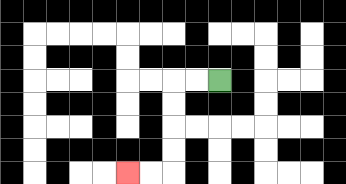{'start': '[9, 3]', 'end': '[5, 7]', 'path_directions': 'L,L,D,D,D,D,L,L', 'path_coordinates': '[[9, 3], [8, 3], [7, 3], [7, 4], [7, 5], [7, 6], [7, 7], [6, 7], [5, 7]]'}